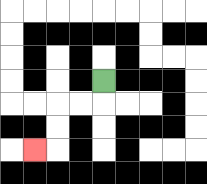{'start': '[4, 3]', 'end': '[1, 6]', 'path_directions': 'D,L,L,D,D,L', 'path_coordinates': '[[4, 3], [4, 4], [3, 4], [2, 4], [2, 5], [2, 6], [1, 6]]'}